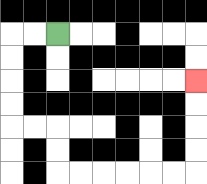{'start': '[2, 1]', 'end': '[8, 3]', 'path_directions': 'L,L,D,D,D,D,R,R,D,D,R,R,R,R,R,R,U,U,U,U', 'path_coordinates': '[[2, 1], [1, 1], [0, 1], [0, 2], [0, 3], [0, 4], [0, 5], [1, 5], [2, 5], [2, 6], [2, 7], [3, 7], [4, 7], [5, 7], [6, 7], [7, 7], [8, 7], [8, 6], [8, 5], [8, 4], [8, 3]]'}